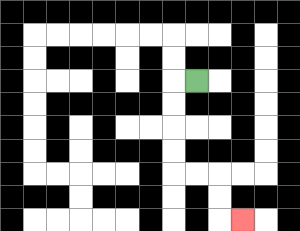{'start': '[8, 3]', 'end': '[10, 9]', 'path_directions': 'L,D,D,D,D,R,R,D,D,R', 'path_coordinates': '[[8, 3], [7, 3], [7, 4], [7, 5], [7, 6], [7, 7], [8, 7], [9, 7], [9, 8], [9, 9], [10, 9]]'}